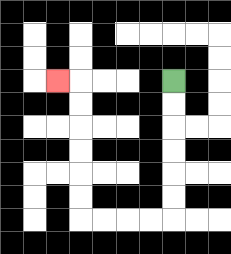{'start': '[7, 3]', 'end': '[2, 3]', 'path_directions': 'D,D,D,D,D,D,L,L,L,L,U,U,U,U,U,U,L', 'path_coordinates': '[[7, 3], [7, 4], [7, 5], [7, 6], [7, 7], [7, 8], [7, 9], [6, 9], [5, 9], [4, 9], [3, 9], [3, 8], [3, 7], [3, 6], [3, 5], [3, 4], [3, 3], [2, 3]]'}